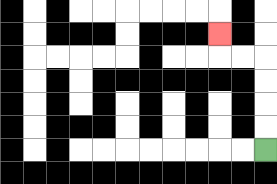{'start': '[11, 6]', 'end': '[9, 1]', 'path_directions': 'U,U,U,U,L,L,U', 'path_coordinates': '[[11, 6], [11, 5], [11, 4], [11, 3], [11, 2], [10, 2], [9, 2], [9, 1]]'}